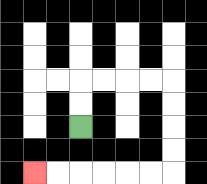{'start': '[3, 5]', 'end': '[1, 7]', 'path_directions': 'U,U,R,R,R,R,D,D,D,D,L,L,L,L,L,L', 'path_coordinates': '[[3, 5], [3, 4], [3, 3], [4, 3], [5, 3], [6, 3], [7, 3], [7, 4], [7, 5], [7, 6], [7, 7], [6, 7], [5, 7], [4, 7], [3, 7], [2, 7], [1, 7]]'}